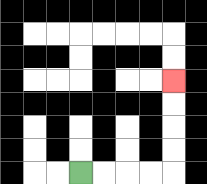{'start': '[3, 7]', 'end': '[7, 3]', 'path_directions': 'R,R,R,R,U,U,U,U', 'path_coordinates': '[[3, 7], [4, 7], [5, 7], [6, 7], [7, 7], [7, 6], [7, 5], [7, 4], [7, 3]]'}